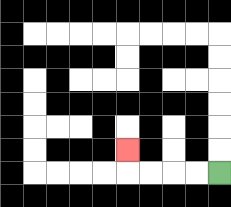{'start': '[9, 7]', 'end': '[5, 6]', 'path_directions': 'L,L,L,L,U', 'path_coordinates': '[[9, 7], [8, 7], [7, 7], [6, 7], [5, 7], [5, 6]]'}